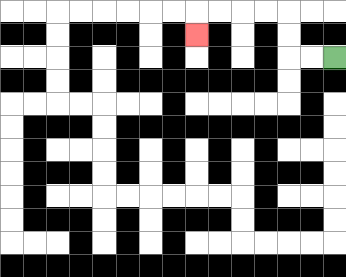{'start': '[14, 2]', 'end': '[8, 1]', 'path_directions': 'L,L,U,U,L,L,L,L,D', 'path_coordinates': '[[14, 2], [13, 2], [12, 2], [12, 1], [12, 0], [11, 0], [10, 0], [9, 0], [8, 0], [8, 1]]'}